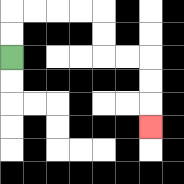{'start': '[0, 2]', 'end': '[6, 5]', 'path_directions': 'U,U,R,R,R,R,D,D,R,R,D,D,D', 'path_coordinates': '[[0, 2], [0, 1], [0, 0], [1, 0], [2, 0], [3, 0], [4, 0], [4, 1], [4, 2], [5, 2], [6, 2], [6, 3], [6, 4], [6, 5]]'}